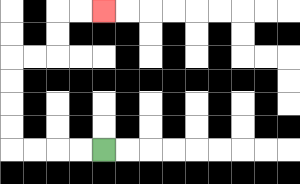{'start': '[4, 6]', 'end': '[4, 0]', 'path_directions': 'L,L,L,L,U,U,U,U,R,R,U,U,R,R', 'path_coordinates': '[[4, 6], [3, 6], [2, 6], [1, 6], [0, 6], [0, 5], [0, 4], [0, 3], [0, 2], [1, 2], [2, 2], [2, 1], [2, 0], [3, 0], [4, 0]]'}